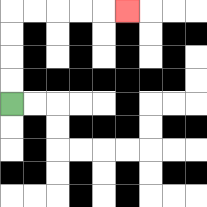{'start': '[0, 4]', 'end': '[5, 0]', 'path_directions': 'U,U,U,U,R,R,R,R,R', 'path_coordinates': '[[0, 4], [0, 3], [0, 2], [0, 1], [0, 0], [1, 0], [2, 0], [3, 0], [4, 0], [5, 0]]'}